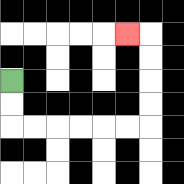{'start': '[0, 3]', 'end': '[5, 1]', 'path_directions': 'D,D,R,R,R,R,R,R,U,U,U,U,L', 'path_coordinates': '[[0, 3], [0, 4], [0, 5], [1, 5], [2, 5], [3, 5], [4, 5], [5, 5], [6, 5], [6, 4], [6, 3], [6, 2], [6, 1], [5, 1]]'}